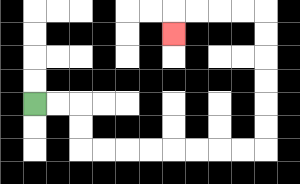{'start': '[1, 4]', 'end': '[7, 1]', 'path_directions': 'R,R,D,D,R,R,R,R,R,R,R,R,U,U,U,U,U,U,L,L,L,L,D', 'path_coordinates': '[[1, 4], [2, 4], [3, 4], [3, 5], [3, 6], [4, 6], [5, 6], [6, 6], [7, 6], [8, 6], [9, 6], [10, 6], [11, 6], [11, 5], [11, 4], [11, 3], [11, 2], [11, 1], [11, 0], [10, 0], [9, 0], [8, 0], [7, 0], [7, 1]]'}